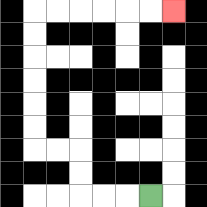{'start': '[6, 8]', 'end': '[7, 0]', 'path_directions': 'L,L,L,U,U,L,L,U,U,U,U,U,U,R,R,R,R,R,R', 'path_coordinates': '[[6, 8], [5, 8], [4, 8], [3, 8], [3, 7], [3, 6], [2, 6], [1, 6], [1, 5], [1, 4], [1, 3], [1, 2], [1, 1], [1, 0], [2, 0], [3, 0], [4, 0], [5, 0], [6, 0], [7, 0]]'}